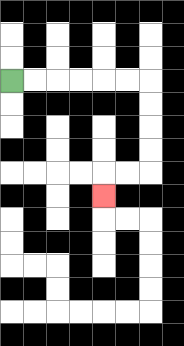{'start': '[0, 3]', 'end': '[4, 8]', 'path_directions': 'R,R,R,R,R,R,D,D,D,D,L,L,D', 'path_coordinates': '[[0, 3], [1, 3], [2, 3], [3, 3], [4, 3], [5, 3], [6, 3], [6, 4], [6, 5], [6, 6], [6, 7], [5, 7], [4, 7], [4, 8]]'}